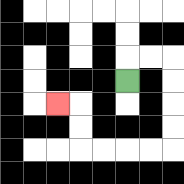{'start': '[5, 3]', 'end': '[2, 4]', 'path_directions': 'U,R,R,D,D,D,D,L,L,L,L,U,U,L', 'path_coordinates': '[[5, 3], [5, 2], [6, 2], [7, 2], [7, 3], [7, 4], [7, 5], [7, 6], [6, 6], [5, 6], [4, 6], [3, 6], [3, 5], [3, 4], [2, 4]]'}